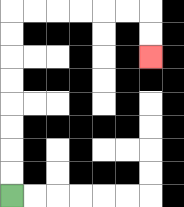{'start': '[0, 8]', 'end': '[6, 2]', 'path_directions': 'U,U,U,U,U,U,U,U,R,R,R,R,R,R,D,D', 'path_coordinates': '[[0, 8], [0, 7], [0, 6], [0, 5], [0, 4], [0, 3], [0, 2], [0, 1], [0, 0], [1, 0], [2, 0], [3, 0], [4, 0], [5, 0], [6, 0], [6, 1], [6, 2]]'}